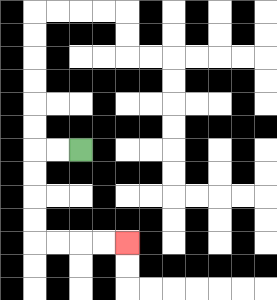{'start': '[3, 6]', 'end': '[5, 10]', 'path_directions': 'L,L,D,D,D,D,R,R,R,R', 'path_coordinates': '[[3, 6], [2, 6], [1, 6], [1, 7], [1, 8], [1, 9], [1, 10], [2, 10], [3, 10], [4, 10], [5, 10]]'}